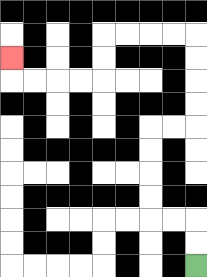{'start': '[8, 11]', 'end': '[0, 2]', 'path_directions': 'U,U,L,L,U,U,U,U,R,R,U,U,U,U,L,L,L,L,D,D,L,L,L,L,U', 'path_coordinates': '[[8, 11], [8, 10], [8, 9], [7, 9], [6, 9], [6, 8], [6, 7], [6, 6], [6, 5], [7, 5], [8, 5], [8, 4], [8, 3], [8, 2], [8, 1], [7, 1], [6, 1], [5, 1], [4, 1], [4, 2], [4, 3], [3, 3], [2, 3], [1, 3], [0, 3], [0, 2]]'}